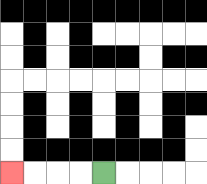{'start': '[4, 7]', 'end': '[0, 7]', 'path_directions': 'L,L,L,L', 'path_coordinates': '[[4, 7], [3, 7], [2, 7], [1, 7], [0, 7]]'}